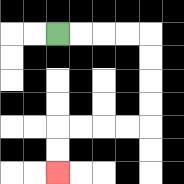{'start': '[2, 1]', 'end': '[2, 7]', 'path_directions': 'R,R,R,R,D,D,D,D,L,L,L,L,D,D', 'path_coordinates': '[[2, 1], [3, 1], [4, 1], [5, 1], [6, 1], [6, 2], [6, 3], [6, 4], [6, 5], [5, 5], [4, 5], [3, 5], [2, 5], [2, 6], [2, 7]]'}